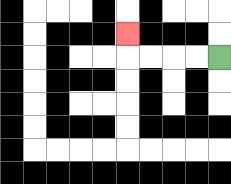{'start': '[9, 2]', 'end': '[5, 1]', 'path_directions': 'L,L,L,L,U', 'path_coordinates': '[[9, 2], [8, 2], [7, 2], [6, 2], [5, 2], [5, 1]]'}